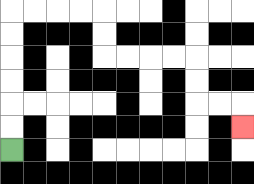{'start': '[0, 6]', 'end': '[10, 5]', 'path_directions': 'U,U,U,U,U,U,R,R,R,R,D,D,R,R,R,R,D,D,R,R,D', 'path_coordinates': '[[0, 6], [0, 5], [0, 4], [0, 3], [0, 2], [0, 1], [0, 0], [1, 0], [2, 0], [3, 0], [4, 0], [4, 1], [4, 2], [5, 2], [6, 2], [7, 2], [8, 2], [8, 3], [8, 4], [9, 4], [10, 4], [10, 5]]'}